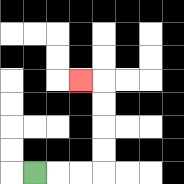{'start': '[1, 7]', 'end': '[3, 3]', 'path_directions': 'R,R,R,U,U,U,U,L', 'path_coordinates': '[[1, 7], [2, 7], [3, 7], [4, 7], [4, 6], [4, 5], [4, 4], [4, 3], [3, 3]]'}